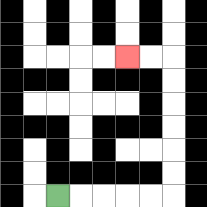{'start': '[2, 8]', 'end': '[5, 2]', 'path_directions': 'R,R,R,R,R,U,U,U,U,U,U,L,L', 'path_coordinates': '[[2, 8], [3, 8], [4, 8], [5, 8], [6, 8], [7, 8], [7, 7], [7, 6], [7, 5], [7, 4], [7, 3], [7, 2], [6, 2], [5, 2]]'}